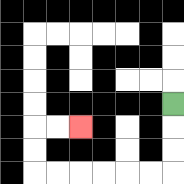{'start': '[7, 4]', 'end': '[3, 5]', 'path_directions': 'D,D,D,L,L,L,L,L,L,U,U,R,R', 'path_coordinates': '[[7, 4], [7, 5], [7, 6], [7, 7], [6, 7], [5, 7], [4, 7], [3, 7], [2, 7], [1, 7], [1, 6], [1, 5], [2, 5], [3, 5]]'}